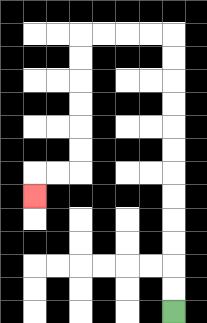{'start': '[7, 13]', 'end': '[1, 8]', 'path_directions': 'U,U,U,U,U,U,U,U,U,U,U,U,L,L,L,L,D,D,D,D,D,D,L,L,D', 'path_coordinates': '[[7, 13], [7, 12], [7, 11], [7, 10], [7, 9], [7, 8], [7, 7], [7, 6], [7, 5], [7, 4], [7, 3], [7, 2], [7, 1], [6, 1], [5, 1], [4, 1], [3, 1], [3, 2], [3, 3], [3, 4], [3, 5], [3, 6], [3, 7], [2, 7], [1, 7], [1, 8]]'}